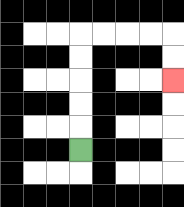{'start': '[3, 6]', 'end': '[7, 3]', 'path_directions': 'U,U,U,U,U,R,R,R,R,D,D', 'path_coordinates': '[[3, 6], [3, 5], [3, 4], [3, 3], [3, 2], [3, 1], [4, 1], [5, 1], [6, 1], [7, 1], [7, 2], [7, 3]]'}